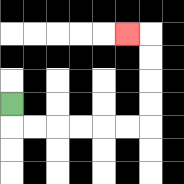{'start': '[0, 4]', 'end': '[5, 1]', 'path_directions': 'D,R,R,R,R,R,R,U,U,U,U,L', 'path_coordinates': '[[0, 4], [0, 5], [1, 5], [2, 5], [3, 5], [4, 5], [5, 5], [6, 5], [6, 4], [6, 3], [6, 2], [6, 1], [5, 1]]'}